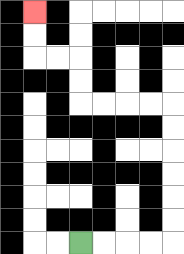{'start': '[3, 10]', 'end': '[1, 0]', 'path_directions': 'R,R,R,R,U,U,U,U,U,U,L,L,L,L,U,U,L,L,U,U', 'path_coordinates': '[[3, 10], [4, 10], [5, 10], [6, 10], [7, 10], [7, 9], [7, 8], [7, 7], [7, 6], [7, 5], [7, 4], [6, 4], [5, 4], [4, 4], [3, 4], [3, 3], [3, 2], [2, 2], [1, 2], [1, 1], [1, 0]]'}